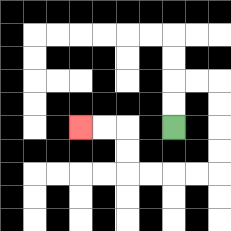{'start': '[7, 5]', 'end': '[3, 5]', 'path_directions': 'U,U,R,R,D,D,D,D,L,L,L,L,U,U,L,L', 'path_coordinates': '[[7, 5], [7, 4], [7, 3], [8, 3], [9, 3], [9, 4], [9, 5], [9, 6], [9, 7], [8, 7], [7, 7], [6, 7], [5, 7], [5, 6], [5, 5], [4, 5], [3, 5]]'}